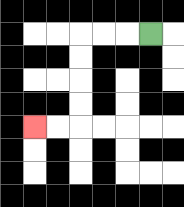{'start': '[6, 1]', 'end': '[1, 5]', 'path_directions': 'L,L,L,D,D,D,D,L,L', 'path_coordinates': '[[6, 1], [5, 1], [4, 1], [3, 1], [3, 2], [3, 3], [3, 4], [3, 5], [2, 5], [1, 5]]'}